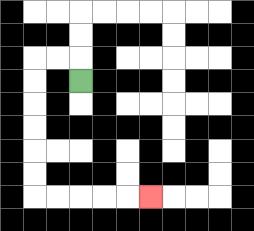{'start': '[3, 3]', 'end': '[6, 8]', 'path_directions': 'U,L,L,D,D,D,D,D,D,R,R,R,R,R', 'path_coordinates': '[[3, 3], [3, 2], [2, 2], [1, 2], [1, 3], [1, 4], [1, 5], [1, 6], [1, 7], [1, 8], [2, 8], [3, 8], [4, 8], [5, 8], [6, 8]]'}